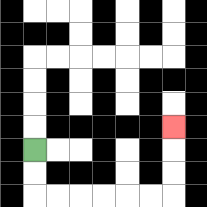{'start': '[1, 6]', 'end': '[7, 5]', 'path_directions': 'D,D,R,R,R,R,R,R,U,U,U', 'path_coordinates': '[[1, 6], [1, 7], [1, 8], [2, 8], [3, 8], [4, 8], [5, 8], [6, 8], [7, 8], [7, 7], [7, 6], [7, 5]]'}